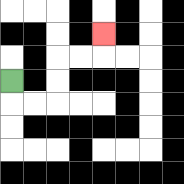{'start': '[0, 3]', 'end': '[4, 1]', 'path_directions': 'D,R,R,U,U,R,R,U', 'path_coordinates': '[[0, 3], [0, 4], [1, 4], [2, 4], [2, 3], [2, 2], [3, 2], [4, 2], [4, 1]]'}